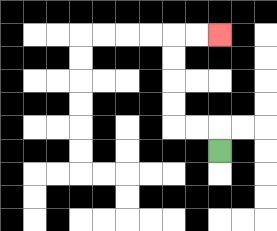{'start': '[9, 6]', 'end': '[9, 1]', 'path_directions': 'U,L,L,U,U,U,U,R,R', 'path_coordinates': '[[9, 6], [9, 5], [8, 5], [7, 5], [7, 4], [7, 3], [7, 2], [7, 1], [8, 1], [9, 1]]'}